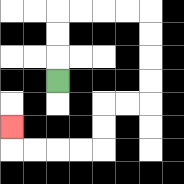{'start': '[2, 3]', 'end': '[0, 5]', 'path_directions': 'U,U,U,R,R,R,R,D,D,D,D,L,L,D,D,L,L,L,L,U', 'path_coordinates': '[[2, 3], [2, 2], [2, 1], [2, 0], [3, 0], [4, 0], [5, 0], [6, 0], [6, 1], [6, 2], [6, 3], [6, 4], [5, 4], [4, 4], [4, 5], [4, 6], [3, 6], [2, 6], [1, 6], [0, 6], [0, 5]]'}